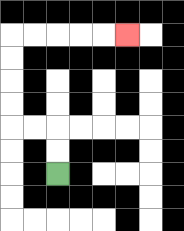{'start': '[2, 7]', 'end': '[5, 1]', 'path_directions': 'U,U,L,L,U,U,U,U,R,R,R,R,R', 'path_coordinates': '[[2, 7], [2, 6], [2, 5], [1, 5], [0, 5], [0, 4], [0, 3], [0, 2], [0, 1], [1, 1], [2, 1], [3, 1], [4, 1], [5, 1]]'}